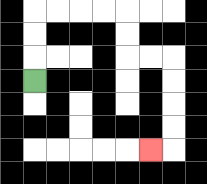{'start': '[1, 3]', 'end': '[6, 6]', 'path_directions': 'U,U,U,R,R,R,R,D,D,R,R,D,D,D,D,L', 'path_coordinates': '[[1, 3], [1, 2], [1, 1], [1, 0], [2, 0], [3, 0], [4, 0], [5, 0], [5, 1], [5, 2], [6, 2], [7, 2], [7, 3], [7, 4], [7, 5], [7, 6], [6, 6]]'}